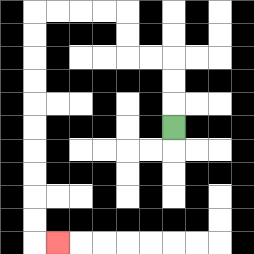{'start': '[7, 5]', 'end': '[2, 10]', 'path_directions': 'U,U,U,L,L,U,U,L,L,L,L,D,D,D,D,D,D,D,D,D,D,R', 'path_coordinates': '[[7, 5], [7, 4], [7, 3], [7, 2], [6, 2], [5, 2], [5, 1], [5, 0], [4, 0], [3, 0], [2, 0], [1, 0], [1, 1], [1, 2], [1, 3], [1, 4], [1, 5], [1, 6], [1, 7], [1, 8], [1, 9], [1, 10], [2, 10]]'}